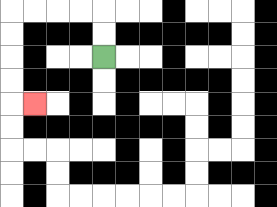{'start': '[4, 2]', 'end': '[1, 4]', 'path_directions': 'U,U,L,L,L,L,D,D,D,D,R', 'path_coordinates': '[[4, 2], [4, 1], [4, 0], [3, 0], [2, 0], [1, 0], [0, 0], [0, 1], [0, 2], [0, 3], [0, 4], [1, 4]]'}